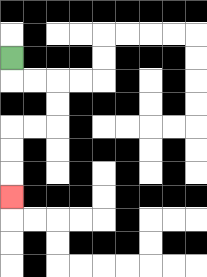{'start': '[0, 2]', 'end': '[0, 8]', 'path_directions': 'D,R,R,D,D,L,L,D,D,D', 'path_coordinates': '[[0, 2], [0, 3], [1, 3], [2, 3], [2, 4], [2, 5], [1, 5], [0, 5], [0, 6], [0, 7], [0, 8]]'}